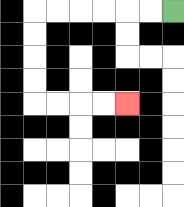{'start': '[7, 0]', 'end': '[5, 4]', 'path_directions': 'L,L,L,L,L,L,D,D,D,D,R,R,R,R', 'path_coordinates': '[[7, 0], [6, 0], [5, 0], [4, 0], [3, 0], [2, 0], [1, 0], [1, 1], [1, 2], [1, 3], [1, 4], [2, 4], [3, 4], [4, 4], [5, 4]]'}